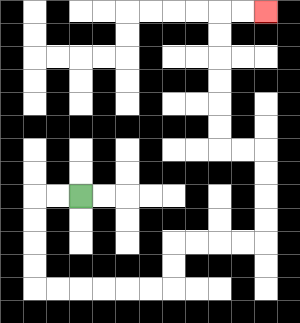{'start': '[3, 8]', 'end': '[11, 0]', 'path_directions': 'L,L,D,D,D,D,R,R,R,R,R,R,U,U,R,R,R,R,U,U,U,U,L,L,U,U,U,U,U,U,R,R', 'path_coordinates': '[[3, 8], [2, 8], [1, 8], [1, 9], [1, 10], [1, 11], [1, 12], [2, 12], [3, 12], [4, 12], [5, 12], [6, 12], [7, 12], [7, 11], [7, 10], [8, 10], [9, 10], [10, 10], [11, 10], [11, 9], [11, 8], [11, 7], [11, 6], [10, 6], [9, 6], [9, 5], [9, 4], [9, 3], [9, 2], [9, 1], [9, 0], [10, 0], [11, 0]]'}